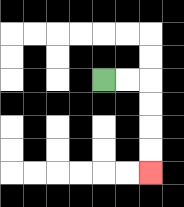{'start': '[4, 3]', 'end': '[6, 7]', 'path_directions': 'R,R,D,D,D,D', 'path_coordinates': '[[4, 3], [5, 3], [6, 3], [6, 4], [6, 5], [6, 6], [6, 7]]'}